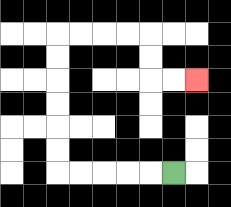{'start': '[7, 7]', 'end': '[8, 3]', 'path_directions': 'L,L,L,L,L,U,U,U,U,U,U,R,R,R,R,D,D,R,R', 'path_coordinates': '[[7, 7], [6, 7], [5, 7], [4, 7], [3, 7], [2, 7], [2, 6], [2, 5], [2, 4], [2, 3], [2, 2], [2, 1], [3, 1], [4, 1], [5, 1], [6, 1], [6, 2], [6, 3], [7, 3], [8, 3]]'}